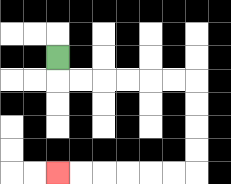{'start': '[2, 2]', 'end': '[2, 7]', 'path_directions': 'D,R,R,R,R,R,R,D,D,D,D,L,L,L,L,L,L', 'path_coordinates': '[[2, 2], [2, 3], [3, 3], [4, 3], [5, 3], [6, 3], [7, 3], [8, 3], [8, 4], [8, 5], [8, 6], [8, 7], [7, 7], [6, 7], [5, 7], [4, 7], [3, 7], [2, 7]]'}